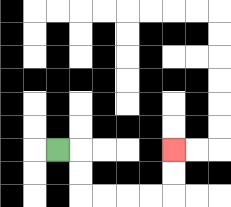{'start': '[2, 6]', 'end': '[7, 6]', 'path_directions': 'R,D,D,R,R,R,R,U,U', 'path_coordinates': '[[2, 6], [3, 6], [3, 7], [3, 8], [4, 8], [5, 8], [6, 8], [7, 8], [7, 7], [7, 6]]'}